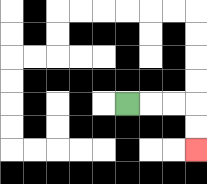{'start': '[5, 4]', 'end': '[8, 6]', 'path_directions': 'R,R,R,D,D', 'path_coordinates': '[[5, 4], [6, 4], [7, 4], [8, 4], [8, 5], [8, 6]]'}